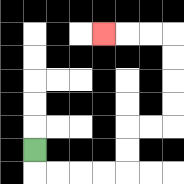{'start': '[1, 6]', 'end': '[4, 1]', 'path_directions': 'D,R,R,R,R,U,U,R,R,U,U,U,U,L,L,L', 'path_coordinates': '[[1, 6], [1, 7], [2, 7], [3, 7], [4, 7], [5, 7], [5, 6], [5, 5], [6, 5], [7, 5], [7, 4], [7, 3], [7, 2], [7, 1], [6, 1], [5, 1], [4, 1]]'}